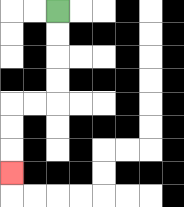{'start': '[2, 0]', 'end': '[0, 7]', 'path_directions': 'D,D,D,D,L,L,D,D,D', 'path_coordinates': '[[2, 0], [2, 1], [2, 2], [2, 3], [2, 4], [1, 4], [0, 4], [0, 5], [0, 6], [0, 7]]'}